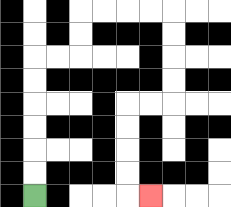{'start': '[1, 8]', 'end': '[6, 8]', 'path_directions': 'U,U,U,U,U,U,R,R,U,U,R,R,R,R,D,D,D,D,L,L,D,D,D,D,R', 'path_coordinates': '[[1, 8], [1, 7], [1, 6], [1, 5], [1, 4], [1, 3], [1, 2], [2, 2], [3, 2], [3, 1], [3, 0], [4, 0], [5, 0], [6, 0], [7, 0], [7, 1], [7, 2], [7, 3], [7, 4], [6, 4], [5, 4], [5, 5], [5, 6], [5, 7], [5, 8], [6, 8]]'}